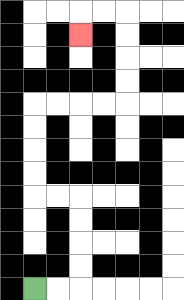{'start': '[1, 12]', 'end': '[3, 1]', 'path_directions': 'R,R,U,U,U,U,L,L,U,U,U,U,R,R,R,R,U,U,U,U,L,L,D', 'path_coordinates': '[[1, 12], [2, 12], [3, 12], [3, 11], [3, 10], [3, 9], [3, 8], [2, 8], [1, 8], [1, 7], [1, 6], [1, 5], [1, 4], [2, 4], [3, 4], [4, 4], [5, 4], [5, 3], [5, 2], [5, 1], [5, 0], [4, 0], [3, 0], [3, 1]]'}